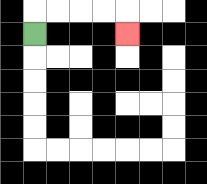{'start': '[1, 1]', 'end': '[5, 1]', 'path_directions': 'U,R,R,R,R,D', 'path_coordinates': '[[1, 1], [1, 0], [2, 0], [3, 0], [4, 0], [5, 0], [5, 1]]'}